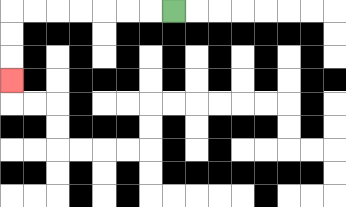{'start': '[7, 0]', 'end': '[0, 3]', 'path_directions': 'L,L,L,L,L,L,L,D,D,D', 'path_coordinates': '[[7, 0], [6, 0], [5, 0], [4, 0], [3, 0], [2, 0], [1, 0], [0, 0], [0, 1], [0, 2], [0, 3]]'}